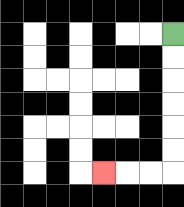{'start': '[7, 1]', 'end': '[4, 7]', 'path_directions': 'D,D,D,D,D,D,L,L,L', 'path_coordinates': '[[7, 1], [7, 2], [7, 3], [7, 4], [7, 5], [7, 6], [7, 7], [6, 7], [5, 7], [4, 7]]'}